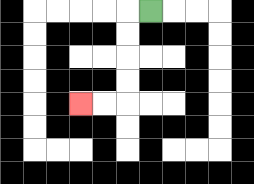{'start': '[6, 0]', 'end': '[3, 4]', 'path_directions': 'L,D,D,D,D,L,L', 'path_coordinates': '[[6, 0], [5, 0], [5, 1], [5, 2], [5, 3], [5, 4], [4, 4], [3, 4]]'}